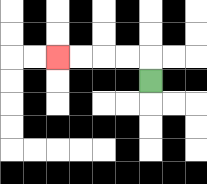{'start': '[6, 3]', 'end': '[2, 2]', 'path_directions': 'U,L,L,L,L', 'path_coordinates': '[[6, 3], [6, 2], [5, 2], [4, 2], [3, 2], [2, 2]]'}